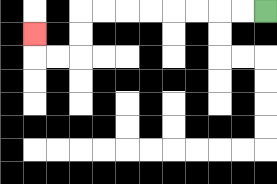{'start': '[11, 0]', 'end': '[1, 1]', 'path_directions': 'L,L,L,L,L,L,L,L,D,D,L,L,U', 'path_coordinates': '[[11, 0], [10, 0], [9, 0], [8, 0], [7, 0], [6, 0], [5, 0], [4, 0], [3, 0], [3, 1], [3, 2], [2, 2], [1, 2], [1, 1]]'}